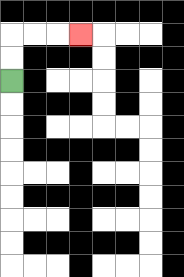{'start': '[0, 3]', 'end': '[3, 1]', 'path_directions': 'U,U,R,R,R', 'path_coordinates': '[[0, 3], [0, 2], [0, 1], [1, 1], [2, 1], [3, 1]]'}